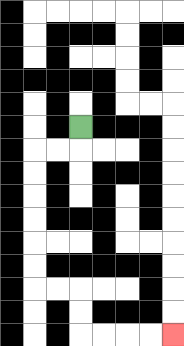{'start': '[3, 5]', 'end': '[7, 14]', 'path_directions': 'D,L,L,D,D,D,D,D,D,R,R,D,D,R,R,R,R', 'path_coordinates': '[[3, 5], [3, 6], [2, 6], [1, 6], [1, 7], [1, 8], [1, 9], [1, 10], [1, 11], [1, 12], [2, 12], [3, 12], [3, 13], [3, 14], [4, 14], [5, 14], [6, 14], [7, 14]]'}